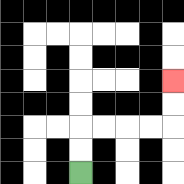{'start': '[3, 7]', 'end': '[7, 3]', 'path_directions': 'U,U,R,R,R,R,U,U', 'path_coordinates': '[[3, 7], [3, 6], [3, 5], [4, 5], [5, 5], [6, 5], [7, 5], [7, 4], [7, 3]]'}